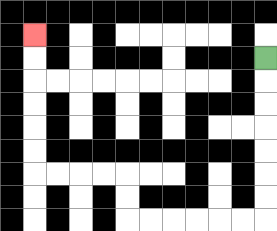{'start': '[11, 2]', 'end': '[1, 1]', 'path_directions': 'D,D,D,D,D,D,D,L,L,L,L,L,L,U,U,L,L,L,L,U,U,U,U,U,U', 'path_coordinates': '[[11, 2], [11, 3], [11, 4], [11, 5], [11, 6], [11, 7], [11, 8], [11, 9], [10, 9], [9, 9], [8, 9], [7, 9], [6, 9], [5, 9], [5, 8], [5, 7], [4, 7], [3, 7], [2, 7], [1, 7], [1, 6], [1, 5], [1, 4], [1, 3], [1, 2], [1, 1]]'}